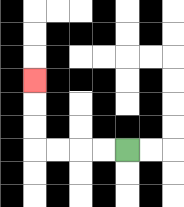{'start': '[5, 6]', 'end': '[1, 3]', 'path_directions': 'L,L,L,L,U,U,U', 'path_coordinates': '[[5, 6], [4, 6], [3, 6], [2, 6], [1, 6], [1, 5], [1, 4], [1, 3]]'}